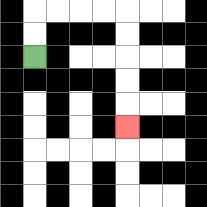{'start': '[1, 2]', 'end': '[5, 5]', 'path_directions': 'U,U,R,R,R,R,D,D,D,D,D', 'path_coordinates': '[[1, 2], [1, 1], [1, 0], [2, 0], [3, 0], [4, 0], [5, 0], [5, 1], [5, 2], [5, 3], [5, 4], [5, 5]]'}